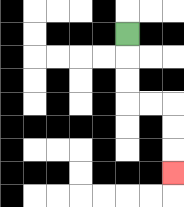{'start': '[5, 1]', 'end': '[7, 7]', 'path_directions': 'D,D,D,R,R,D,D,D', 'path_coordinates': '[[5, 1], [5, 2], [5, 3], [5, 4], [6, 4], [7, 4], [7, 5], [7, 6], [7, 7]]'}